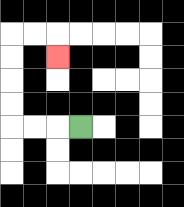{'start': '[3, 5]', 'end': '[2, 2]', 'path_directions': 'L,L,L,U,U,U,U,R,R,D', 'path_coordinates': '[[3, 5], [2, 5], [1, 5], [0, 5], [0, 4], [0, 3], [0, 2], [0, 1], [1, 1], [2, 1], [2, 2]]'}